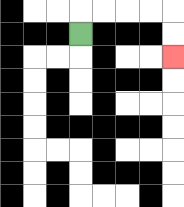{'start': '[3, 1]', 'end': '[7, 2]', 'path_directions': 'U,R,R,R,R,D,D', 'path_coordinates': '[[3, 1], [3, 0], [4, 0], [5, 0], [6, 0], [7, 0], [7, 1], [7, 2]]'}